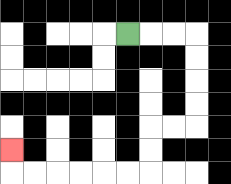{'start': '[5, 1]', 'end': '[0, 6]', 'path_directions': 'R,R,R,D,D,D,D,L,L,D,D,L,L,L,L,L,L,U', 'path_coordinates': '[[5, 1], [6, 1], [7, 1], [8, 1], [8, 2], [8, 3], [8, 4], [8, 5], [7, 5], [6, 5], [6, 6], [6, 7], [5, 7], [4, 7], [3, 7], [2, 7], [1, 7], [0, 7], [0, 6]]'}